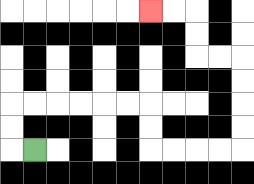{'start': '[1, 6]', 'end': '[6, 0]', 'path_directions': 'L,U,U,R,R,R,R,R,R,D,D,R,R,R,R,U,U,U,U,L,L,U,U,L,L', 'path_coordinates': '[[1, 6], [0, 6], [0, 5], [0, 4], [1, 4], [2, 4], [3, 4], [4, 4], [5, 4], [6, 4], [6, 5], [6, 6], [7, 6], [8, 6], [9, 6], [10, 6], [10, 5], [10, 4], [10, 3], [10, 2], [9, 2], [8, 2], [8, 1], [8, 0], [7, 0], [6, 0]]'}